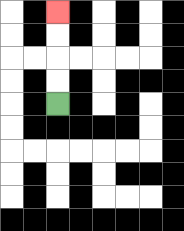{'start': '[2, 4]', 'end': '[2, 0]', 'path_directions': 'U,U,U,U', 'path_coordinates': '[[2, 4], [2, 3], [2, 2], [2, 1], [2, 0]]'}